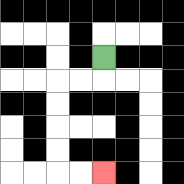{'start': '[4, 2]', 'end': '[4, 7]', 'path_directions': 'D,L,L,D,D,D,D,R,R', 'path_coordinates': '[[4, 2], [4, 3], [3, 3], [2, 3], [2, 4], [2, 5], [2, 6], [2, 7], [3, 7], [4, 7]]'}